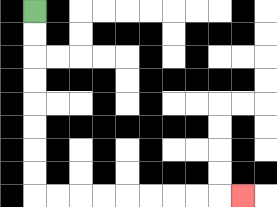{'start': '[1, 0]', 'end': '[10, 8]', 'path_directions': 'D,D,D,D,D,D,D,D,R,R,R,R,R,R,R,R,R', 'path_coordinates': '[[1, 0], [1, 1], [1, 2], [1, 3], [1, 4], [1, 5], [1, 6], [1, 7], [1, 8], [2, 8], [3, 8], [4, 8], [5, 8], [6, 8], [7, 8], [8, 8], [9, 8], [10, 8]]'}